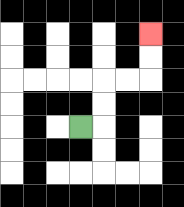{'start': '[3, 5]', 'end': '[6, 1]', 'path_directions': 'R,U,U,R,R,U,U', 'path_coordinates': '[[3, 5], [4, 5], [4, 4], [4, 3], [5, 3], [6, 3], [6, 2], [6, 1]]'}